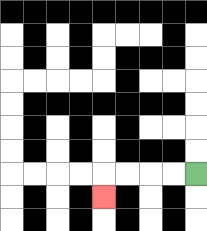{'start': '[8, 7]', 'end': '[4, 8]', 'path_directions': 'L,L,L,L,D', 'path_coordinates': '[[8, 7], [7, 7], [6, 7], [5, 7], [4, 7], [4, 8]]'}